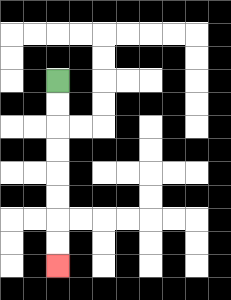{'start': '[2, 3]', 'end': '[2, 11]', 'path_directions': 'D,D,D,D,D,D,D,D', 'path_coordinates': '[[2, 3], [2, 4], [2, 5], [2, 6], [2, 7], [2, 8], [2, 9], [2, 10], [2, 11]]'}